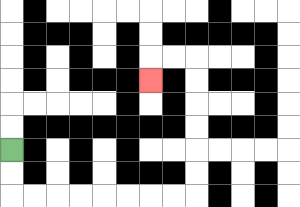{'start': '[0, 6]', 'end': '[6, 3]', 'path_directions': 'D,D,R,R,R,R,R,R,R,R,U,U,U,U,U,U,L,L,D', 'path_coordinates': '[[0, 6], [0, 7], [0, 8], [1, 8], [2, 8], [3, 8], [4, 8], [5, 8], [6, 8], [7, 8], [8, 8], [8, 7], [8, 6], [8, 5], [8, 4], [8, 3], [8, 2], [7, 2], [6, 2], [6, 3]]'}